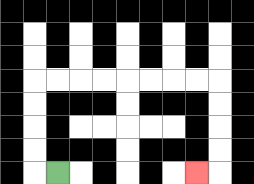{'start': '[2, 7]', 'end': '[8, 7]', 'path_directions': 'L,U,U,U,U,R,R,R,R,R,R,R,R,D,D,D,D,L', 'path_coordinates': '[[2, 7], [1, 7], [1, 6], [1, 5], [1, 4], [1, 3], [2, 3], [3, 3], [4, 3], [5, 3], [6, 3], [7, 3], [8, 3], [9, 3], [9, 4], [9, 5], [9, 6], [9, 7], [8, 7]]'}